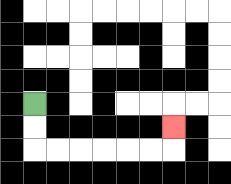{'start': '[1, 4]', 'end': '[7, 5]', 'path_directions': 'D,D,R,R,R,R,R,R,U', 'path_coordinates': '[[1, 4], [1, 5], [1, 6], [2, 6], [3, 6], [4, 6], [5, 6], [6, 6], [7, 6], [7, 5]]'}